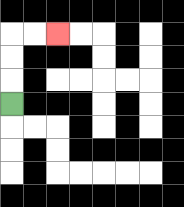{'start': '[0, 4]', 'end': '[2, 1]', 'path_directions': 'U,U,U,R,R', 'path_coordinates': '[[0, 4], [0, 3], [0, 2], [0, 1], [1, 1], [2, 1]]'}